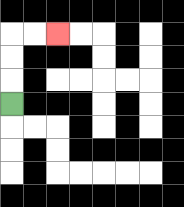{'start': '[0, 4]', 'end': '[2, 1]', 'path_directions': 'U,U,U,R,R', 'path_coordinates': '[[0, 4], [0, 3], [0, 2], [0, 1], [1, 1], [2, 1]]'}